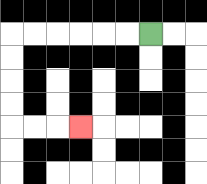{'start': '[6, 1]', 'end': '[3, 5]', 'path_directions': 'L,L,L,L,L,L,D,D,D,D,R,R,R', 'path_coordinates': '[[6, 1], [5, 1], [4, 1], [3, 1], [2, 1], [1, 1], [0, 1], [0, 2], [0, 3], [0, 4], [0, 5], [1, 5], [2, 5], [3, 5]]'}